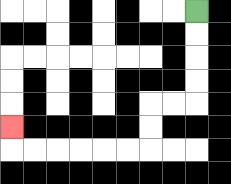{'start': '[8, 0]', 'end': '[0, 5]', 'path_directions': 'D,D,D,D,L,L,D,D,L,L,L,L,L,L,U', 'path_coordinates': '[[8, 0], [8, 1], [8, 2], [8, 3], [8, 4], [7, 4], [6, 4], [6, 5], [6, 6], [5, 6], [4, 6], [3, 6], [2, 6], [1, 6], [0, 6], [0, 5]]'}